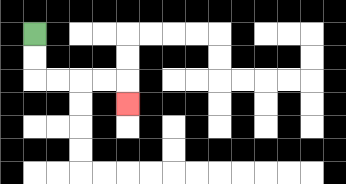{'start': '[1, 1]', 'end': '[5, 4]', 'path_directions': 'D,D,R,R,R,R,D', 'path_coordinates': '[[1, 1], [1, 2], [1, 3], [2, 3], [3, 3], [4, 3], [5, 3], [5, 4]]'}